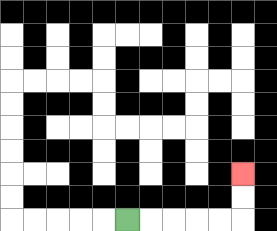{'start': '[5, 9]', 'end': '[10, 7]', 'path_directions': 'R,R,R,R,R,U,U', 'path_coordinates': '[[5, 9], [6, 9], [7, 9], [8, 9], [9, 9], [10, 9], [10, 8], [10, 7]]'}